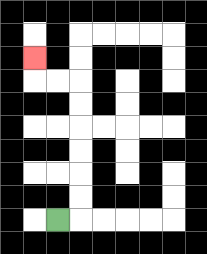{'start': '[2, 9]', 'end': '[1, 2]', 'path_directions': 'R,U,U,U,U,U,U,L,L,U', 'path_coordinates': '[[2, 9], [3, 9], [3, 8], [3, 7], [3, 6], [3, 5], [3, 4], [3, 3], [2, 3], [1, 3], [1, 2]]'}